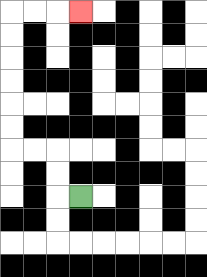{'start': '[3, 8]', 'end': '[3, 0]', 'path_directions': 'L,U,U,L,L,U,U,U,U,U,U,R,R,R', 'path_coordinates': '[[3, 8], [2, 8], [2, 7], [2, 6], [1, 6], [0, 6], [0, 5], [0, 4], [0, 3], [0, 2], [0, 1], [0, 0], [1, 0], [2, 0], [3, 0]]'}